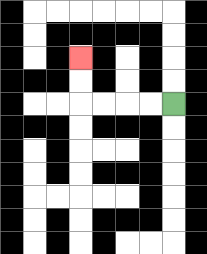{'start': '[7, 4]', 'end': '[3, 2]', 'path_directions': 'L,L,L,L,U,U', 'path_coordinates': '[[7, 4], [6, 4], [5, 4], [4, 4], [3, 4], [3, 3], [3, 2]]'}